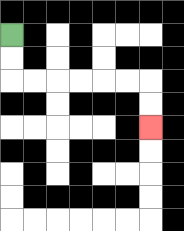{'start': '[0, 1]', 'end': '[6, 5]', 'path_directions': 'D,D,R,R,R,R,R,R,D,D', 'path_coordinates': '[[0, 1], [0, 2], [0, 3], [1, 3], [2, 3], [3, 3], [4, 3], [5, 3], [6, 3], [6, 4], [6, 5]]'}